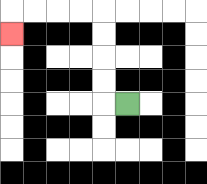{'start': '[5, 4]', 'end': '[0, 1]', 'path_directions': 'L,U,U,U,U,L,L,L,L,D', 'path_coordinates': '[[5, 4], [4, 4], [4, 3], [4, 2], [4, 1], [4, 0], [3, 0], [2, 0], [1, 0], [0, 0], [0, 1]]'}